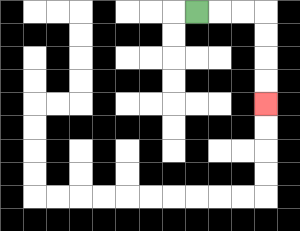{'start': '[8, 0]', 'end': '[11, 4]', 'path_directions': 'R,R,R,D,D,D,D', 'path_coordinates': '[[8, 0], [9, 0], [10, 0], [11, 0], [11, 1], [11, 2], [11, 3], [11, 4]]'}